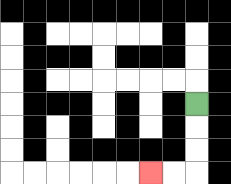{'start': '[8, 4]', 'end': '[6, 7]', 'path_directions': 'D,D,D,L,L', 'path_coordinates': '[[8, 4], [8, 5], [8, 6], [8, 7], [7, 7], [6, 7]]'}